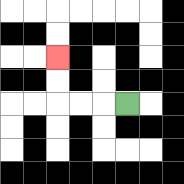{'start': '[5, 4]', 'end': '[2, 2]', 'path_directions': 'L,L,L,U,U', 'path_coordinates': '[[5, 4], [4, 4], [3, 4], [2, 4], [2, 3], [2, 2]]'}